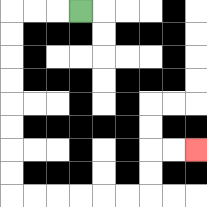{'start': '[3, 0]', 'end': '[8, 6]', 'path_directions': 'L,L,L,D,D,D,D,D,D,D,D,R,R,R,R,R,R,U,U,R,R', 'path_coordinates': '[[3, 0], [2, 0], [1, 0], [0, 0], [0, 1], [0, 2], [0, 3], [0, 4], [0, 5], [0, 6], [0, 7], [0, 8], [1, 8], [2, 8], [3, 8], [4, 8], [5, 8], [6, 8], [6, 7], [6, 6], [7, 6], [8, 6]]'}